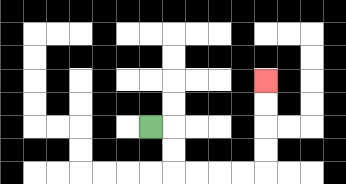{'start': '[6, 5]', 'end': '[11, 3]', 'path_directions': 'R,D,D,R,R,R,R,U,U,U,U', 'path_coordinates': '[[6, 5], [7, 5], [7, 6], [7, 7], [8, 7], [9, 7], [10, 7], [11, 7], [11, 6], [11, 5], [11, 4], [11, 3]]'}